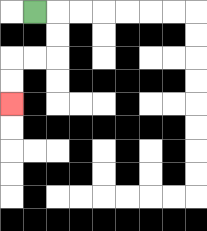{'start': '[1, 0]', 'end': '[0, 4]', 'path_directions': 'R,D,D,L,L,D,D', 'path_coordinates': '[[1, 0], [2, 0], [2, 1], [2, 2], [1, 2], [0, 2], [0, 3], [0, 4]]'}